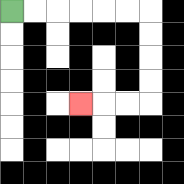{'start': '[0, 0]', 'end': '[3, 4]', 'path_directions': 'R,R,R,R,R,R,D,D,D,D,L,L,L', 'path_coordinates': '[[0, 0], [1, 0], [2, 0], [3, 0], [4, 0], [5, 0], [6, 0], [6, 1], [6, 2], [6, 3], [6, 4], [5, 4], [4, 4], [3, 4]]'}